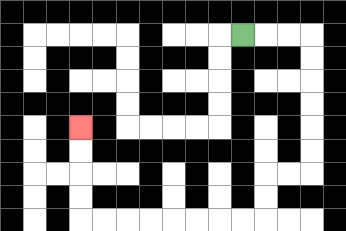{'start': '[10, 1]', 'end': '[3, 5]', 'path_directions': 'R,R,R,D,D,D,D,D,D,L,L,D,D,L,L,L,L,L,L,L,L,U,U,U,U', 'path_coordinates': '[[10, 1], [11, 1], [12, 1], [13, 1], [13, 2], [13, 3], [13, 4], [13, 5], [13, 6], [13, 7], [12, 7], [11, 7], [11, 8], [11, 9], [10, 9], [9, 9], [8, 9], [7, 9], [6, 9], [5, 9], [4, 9], [3, 9], [3, 8], [3, 7], [3, 6], [3, 5]]'}